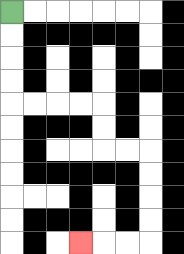{'start': '[0, 0]', 'end': '[3, 10]', 'path_directions': 'D,D,D,D,R,R,R,R,D,D,R,R,D,D,D,D,L,L,L', 'path_coordinates': '[[0, 0], [0, 1], [0, 2], [0, 3], [0, 4], [1, 4], [2, 4], [3, 4], [4, 4], [4, 5], [4, 6], [5, 6], [6, 6], [6, 7], [6, 8], [6, 9], [6, 10], [5, 10], [4, 10], [3, 10]]'}